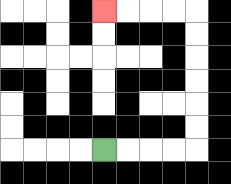{'start': '[4, 6]', 'end': '[4, 0]', 'path_directions': 'R,R,R,R,U,U,U,U,U,U,L,L,L,L', 'path_coordinates': '[[4, 6], [5, 6], [6, 6], [7, 6], [8, 6], [8, 5], [8, 4], [8, 3], [8, 2], [8, 1], [8, 0], [7, 0], [6, 0], [5, 0], [4, 0]]'}